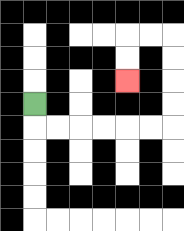{'start': '[1, 4]', 'end': '[5, 3]', 'path_directions': 'D,R,R,R,R,R,R,U,U,U,U,L,L,D,D', 'path_coordinates': '[[1, 4], [1, 5], [2, 5], [3, 5], [4, 5], [5, 5], [6, 5], [7, 5], [7, 4], [7, 3], [7, 2], [7, 1], [6, 1], [5, 1], [5, 2], [5, 3]]'}